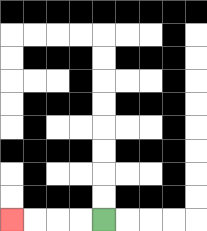{'start': '[4, 9]', 'end': '[0, 9]', 'path_directions': 'L,L,L,L', 'path_coordinates': '[[4, 9], [3, 9], [2, 9], [1, 9], [0, 9]]'}